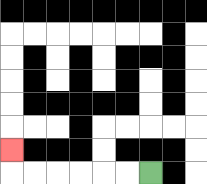{'start': '[6, 7]', 'end': '[0, 6]', 'path_directions': 'L,L,L,L,L,L,U', 'path_coordinates': '[[6, 7], [5, 7], [4, 7], [3, 7], [2, 7], [1, 7], [0, 7], [0, 6]]'}